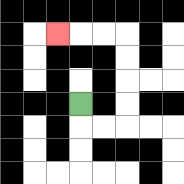{'start': '[3, 4]', 'end': '[2, 1]', 'path_directions': 'D,R,R,U,U,U,U,L,L,L', 'path_coordinates': '[[3, 4], [3, 5], [4, 5], [5, 5], [5, 4], [5, 3], [5, 2], [5, 1], [4, 1], [3, 1], [2, 1]]'}